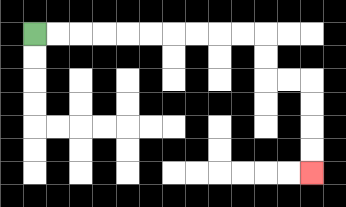{'start': '[1, 1]', 'end': '[13, 7]', 'path_directions': 'R,R,R,R,R,R,R,R,R,R,D,D,R,R,D,D,D,D', 'path_coordinates': '[[1, 1], [2, 1], [3, 1], [4, 1], [5, 1], [6, 1], [7, 1], [8, 1], [9, 1], [10, 1], [11, 1], [11, 2], [11, 3], [12, 3], [13, 3], [13, 4], [13, 5], [13, 6], [13, 7]]'}